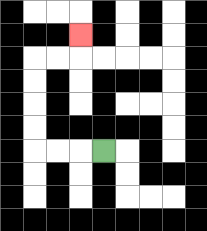{'start': '[4, 6]', 'end': '[3, 1]', 'path_directions': 'L,L,L,U,U,U,U,R,R,U', 'path_coordinates': '[[4, 6], [3, 6], [2, 6], [1, 6], [1, 5], [1, 4], [1, 3], [1, 2], [2, 2], [3, 2], [3, 1]]'}